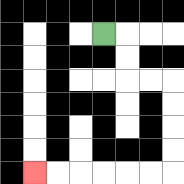{'start': '[4, 1]', 'end': '[1, 7]', 'path_directions': 'R,D,D,R,R,D,D,D,D,L,L,L,L,L,L', 'path_coordinates': '[[4, 1], [5, 1], [5, 2], [5, 3], [6, 3], [7, 3], [7, 4], [7, 5], [7, 6], [7, 7], [6, 7], [5, 7], [4, 7], [3, 7], [2, 7], [1, 7]]'}